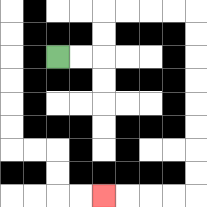{'start': '[2, 2]', 'end': '[4, 8]', 'path_directions': 'R,R,U,U,R,R,R,R,D,D,D,D,D,D,D,D,L,L,L,L', 'path_coordinates': '[[2, 2], [3, 2], [4, 2], [4, 1], [4, 0], [5, 0], [6, 0], [7, 0], [8, 0], [8, 1], [8, 2], [8, 3], [8, 4], [8, 5], [8, 6], [8, 7], [8, 8], [7, 8], [6, 8], [5, 8], [4, 8]]'}